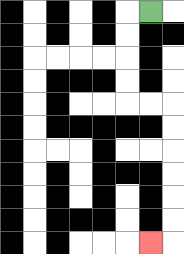{'start': '[6, 0]', 'end': '[6, 10]', 'path_directions': 'L,D,D,D,D,R,R,D,D,D,D,D,D,L', 'path_coordinates': '[[6, 0], [5, 0], [5, 1], [5, 2], [5, 3], [5, 4], [6, 4], [7, 4], [7, 5], [7, 6], [7, 7], [7, 8], [7, 9], [7, 10], [6, 10]]'}